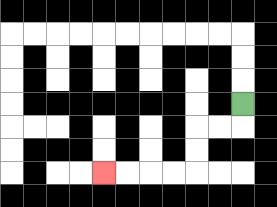{'start': '[10, 4]', 'end': '[4, 7]', 'path_directions': 'D,L,L,D,D,L,L,L,L', 'path_coordinates': '[[10, 4], [10, 5], [9, 5], [8, 5], [8, 6], [8, 7], [7, 7], [6, 7], [5, 7], [4, 7]]'}